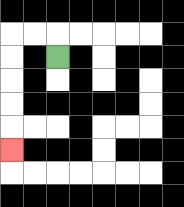{'start': '[2, 2]', 'end': '[0, 6]', 'path_directions': 'U,L,L,D,D,D,D,D', 'path_coordinates': '[[2, 2], [2, 1], [1, 1], [0, 1], [0, 2], [0, 3], [0, 4], [0, 5], [0, 6]]'}